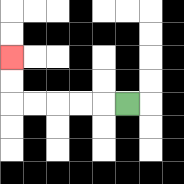{'start': '[5, 4]', 'end': '[0, 2]', 'path_directions': 'L,L,L,L,L,U,U', 'path_coordinates': '[[5, 4], [4, 4], [3, 4], [2, 4], [1, 4], [0, 4], [0, 3], [0, 2]]'}